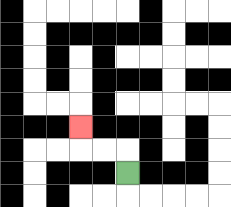{'start': '[5, 7]', 'end': '[3, 5]', 'path_directions': 'U,L,L,U', 'path_coordinates': '[[5, 7], [5, 6], [4, 6], [3, 6], [3, 5]]'}